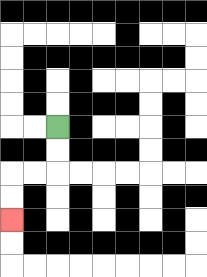{'start': '[2, 5]', 'end': '[0, 9]', 'path_directions': 'D,D,L,L,D,D', 'path_coordinates': '[[2, 5], [2, 6], [2, 7], [1, 7], [0, 7], [0, 8], [0, 9]]'}